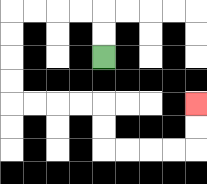{'start': '[4, 2]', 'end': '[8, 4]', 'path_directions': 'U,U,L,L,L,L,D,D,D,D,R,R,R,R,D,D,R,R,R,R,U,U', 'path_coordinates': '[[4, 2], [4, 1], [4, 0], [3, 0], [2, 0], [1, 0], [0, 0], [0, 1], [0, 2], [0, 3], [0, 4], [1, 4], [2, 4], [3, 4], [4, 4], [4, 5], [4, 6], [5, 6], [6, 6], [7, 6], [8, 6], [8, 5], [8, 4]]'}